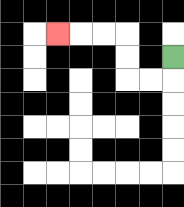{'start': '[7, 2]', 'end': '[2, 1]', 'path_directions': 'D,L,L,U,U,L,L,L', 'path_coordinates': '[[7, 2], [7, 3], [6, 3], [5, 3], [5, 2], [5, 1], [4, 1], [3, 1], [2, 1]]'}